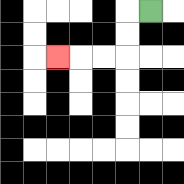{'start': '[6, 0]', 'end': '[2, 2]', 'path_directions': 'L,D,D,L,L,L', 'path_coordinates': '[[6, 0], [5, 0], [5, 1], [5, 2], [4, 2], [3, 2], [2, 2]]'}